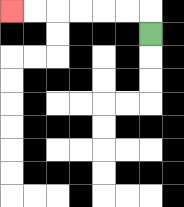{'start': '[6, 1]', 'end': '[0, 0]', 'path_directions': 'U,L,L,L,L,L,L', 'path_coordinates': '[[6, 1], [6, 0], [5, 0], [4, 0], [3, 0], [2, 0], [1, 0], [0, 0]]'}